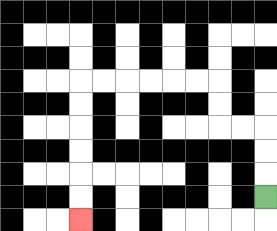{'start': '[11, 8]', 'end': '[3, 9]', 'path_directions': 'U,U,U,L,L,U,U,L,L,L,L,L,L,D,D,D,D,D,D', 'path_coordinates': '[[11, 8], [11, 7], [11, 6], [11, 5], [10, 5], [9, 5], [9, 4], [9, 3], [8, 3], [7, 3], [6, 3], [5, 3], [4, 3], [3, 3], [3, 4], [3, 5], [3, 6], [3, 7], [3, 8], [3, 9]]'}